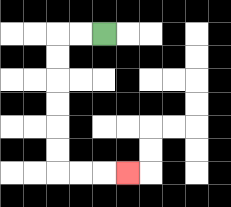{'start': '[4, 1]', 'end': '[5, 7]', 'path_directions': 'L,L,D,D,D,D,D,D,R,R,R', 'path_coordinates': '[[4, 1], [3, 1], [2, 1], [2, 2], [2, 3], [2, 4], [2, 5], [2, 6], [2, 7], [3, 7], [4, 7], [5, 7]]'}